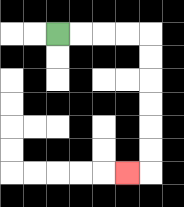{'start': '[2, 1]', 'end': '[5, 7]', 'path_directions': 'R,R,R,R,D,D,D,D,D,D,L', 'path_coordinates': '[[2, 1], [3, 1], [4, 1], [5, 1], [6, 1], [6, 2], [6, 3], [6, 4], [6, 5], [6, 6], [6, 7], [5, 7]]'}